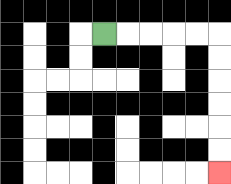{'start': '[4, 1]', 'end': '[9, 7]', 'path_directions': 'R,R,R,R,R,D,D,D,D,D,D', 'path_coordinates': '[[4, 1], [5, 1], [6, 1], [7, 1], [8, 1], [9, 1], [9, 2], [9, 3], [9, 4], [9, 5], [9, 6], [9, 7]]'}